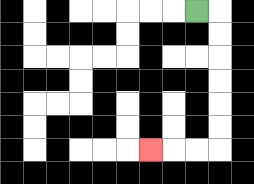{'start': '[8, 0]', 'end': '[6, 6]', 'path_directions': 'R,D,D,D,D,D,D,L,L,L', 'path_coordinates': '[[8, 0], [9, 0], [9, 1], [9, 2], [9, 3], [9, 4], [9, 5], [9, 6], [8, 6], [7, 6], [6, 6]]'}